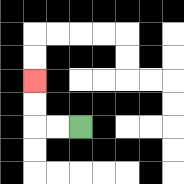{'start': '[3, 5]', 'end': '[1, 3]', 'path_directions': 'L,L,U,U', 'path_coordinates': '[[3, 5], [2, 5], [1, 5], [1, 4], [1, 3]]'}